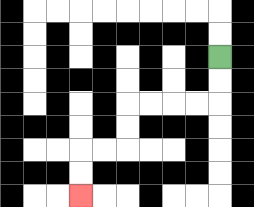{'start': '[9, 2]', 'end': '[3, 8]', 'path_directions': 'D,D,L,L,L,L,D,D,L,L,D,D', 'path_coordinates': '[[9, 2], [9, 3], [9, 4], [8, 4], [7, 4], [6, 4], [5, 4], [5, 5], [5, 6], [4, 6], [3, 6], [3, 7], [3, 8]]'}